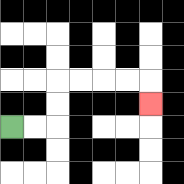{'start': '[0, 5]', 'end': '[6, 4]', 'path_directions': 'R,R,U,U,R,R,R,R,D', 'path_coordinates': '[[0, 5], [1, 5], [2, 5], [2, 4], [2, 3], [3, 3], [4, 3], [5, 3], [6, 3], [6, 4]]'}